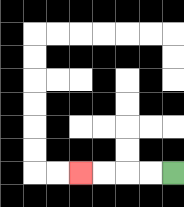{'start': '[7, 7]', 'end': '[3, 7]', 'path_directions': 'L,L,L,L', 'path_coordinates': '[[7, 7], [6, 7], [5, 7], [4, 7], [3, 7]]'}